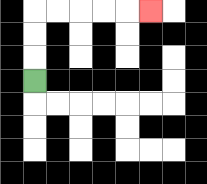{'start': '[1, 3]', 'end': '[6, 0]', 'path_directions': 'U,U,U,R,R,R,R,R', 'path_coordinates': '[[1, 3], [1, 2], [1, 1], [1, 0], [2, 0], [3, 0], [4, 0], [5, 0], [6, 0]]'}